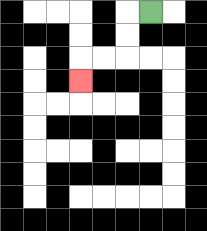{'start': '[6, 0]', 'end': '[3, 3]', 'path_directions': 'L,D,D,L,L,D', 'path_coordinates': '[[6, 0], [5, 0], [5, 1], [5, 2], [4, 2], [3, 2], [3, 3]]'}